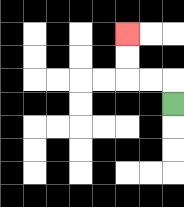{'start': '[7, 4]', 'end': '[5, 1]', 'path_directions': 'U,L,L,U,U', 'path_coordinates': '[[7, 4], [7, 3], [6, 3], [5, 3], [5, 2], [5, 1]]'}